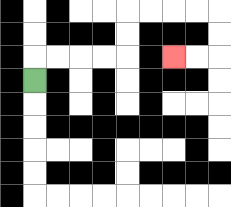{'start': '[1, 3]', 'end': '[7, 2]', 'path_directions': 'U,R,R,R,R,U,U,R,R,R,R,D,D,L,L', 'path_coordinates': '[[1, 3], [1, 2], [2, 2], [3, 2], [4, 2], [5, 2], [5, 1], [5, 0], [6, 0], [7, 0], [8, 0], [9, 0], [9, 1], [9, 2], [8, 2], [7, 2]]'}